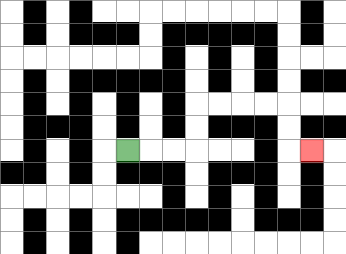{'start': '[5, 6]', 'end': '[13, 6]', 'path_directions': 'R,R,R,U,U,R,R,R,R,D,D,R', 'path_coordinates': '[[5, 6], [6, 6], [7, 6], [8, 6], [8, 5], [8, 4], [9, 4], [10, 4], [11, 4], [12, 4], [12, 5], [12, 6], [13, 6]]'}